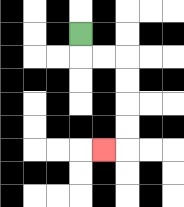{'start': '[3, 1]', 'end': '[4, 6]', 'path_directions': 'D,R,R,D,D,D,D,L', 'path_coordinates': '[[3, 1], [3, 2], [4, 2], [5, 2], [5, 3], [5, 4], [5, 5], [5, 6], [4, 6]]'}